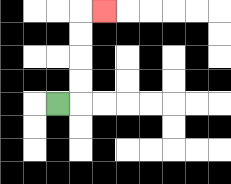{'start': '[2, 4]', 'end': '[4, 0]', 'path_directions': 'R,U,U,U,U,R', 'path_coordinates': '[[2, 4], [3, 4], [3, 3], [3, 2], [3, 1], [3, 0], [4, 0]]'}